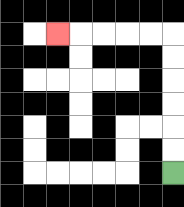{'start': '[7, 7]', 'end': '[2, 1]', 'path_directions': 'U,U,U,U,U,U,L,L,L,L,L', 'path_coordinates': '[[7, 7], [7, 6], [7, 5], [7, 4], [7, 3], [7, 2], [7, 1], [6, 1], [5, 1], [4, 1], [3, 1], [2, 1]]'}